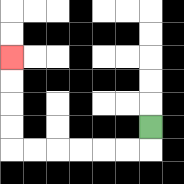{'start': '[6, 5]', 'end': '[0, 2]', 'path_directions': 'D,L,L,L,L,L,L,U,U,U,U', 'path_coordinates': '[[6, 5], [6, 6], [5, 6], [4, 6], [3, 6], [2, 6], [1, 6], [0, 6], [0, 5], [0, 4], [0, 3], [0, 2]]'}